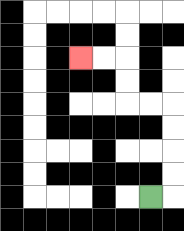{'start': '[6, 8]', 'end': '[3, 2]', 'path_directions': 'R,U,U,U,U,L,L,U,U,L,L', 'path_coordinates': '[[6, 8], [7, 8], [7, 7], [7, 6], [7, 5], [7, 4], [6, 4], [5, 4], [5, 3], [5, 2], [4, 2], [3, 2]]'}